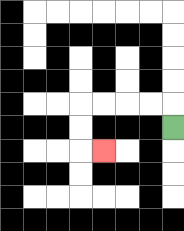{'start': '[7, 5]', 'end': '[4, 6]', 'path_directions': 'U,L,L,L,L,D,D,R', 'path_coordinates': '[[7, 5], [7, 4], [6, 4], [5, 4], [4, 4], [3, 4], [3, 5], [3, 6], [4, 6]]'}